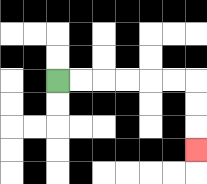{'start': '[2, 3]', 'end': '[8, 6]', 'path_directions': 'R,R,R,R,R,R,D,D,D', 'path_coordinates': '[[2, 3], [3, 3], [4, 3], [5, 3], [6, 3], [7, 3], [8, 3], [8, 4], [8, 5], [8, 6]]'}